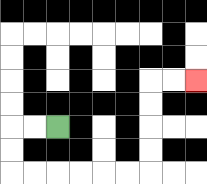{'start': '[2, 5]', 'end': '[8, 3]', 'path_directions': 'L,L,D,D,R,R,R,R,R,R,U,U,U,U,R,R', 'path_coordinates': '[[2, 5], [1, 5], [0, 5], [0, 6], [0, 7], [1, 7], [2, 7], [3, 7], [4, 7], [5, 7], [6, 7], [6, 6], [6, 5], [6, 4], [6, 3], [7, 3], [8, 3]]'}